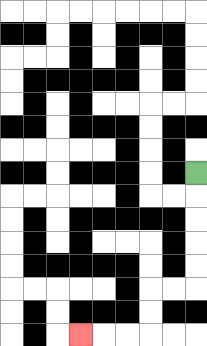{'start': '[8, 7]', 'end': '[3, 14]', 'path_directions': 'D,D,D,D,D,L,L,D,D,L,L,L', 'path_coordinates': '[[8, 7], [8, 8], [8, 9], [8, 10], [8, 11], [8, 12], [7, 12], [6, 12], [6, 13], [6, 14], [5, 14], [4, 14], [3, 14]]'}